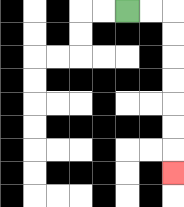{'start': '[5, 0]', 'end': '[7, 7]', 'path_directions': 'R,R,D,D,D,D,D,D,D', 'path_coordinates': '[[5, 0], [6, 0], [7, 0], [7, 1], [7, 2], [7, 3], [7, 4], [7, 5], [7, 6], [7, 7]]'}